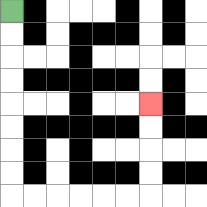{'start': '[0, 0]', 'end': '[6, 4]', 'path_directions': 'D,D,D,D,D,D,D,D,R,R,R,R,R,R,U,U,U,U', 'path_coordinates': '[[0, 0], [0, 1], [0, 2], [0, 3], [0, 4], [0, 5], [0, 6], [0, 7], [0, 8], [1, 8], [2, 8], [3, 8], [4, 8], [5, 8], [6, 8], [6, 7], [6, 6], [6, 5], [6, 4]]'}